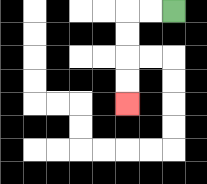{'start': '[7, 0]', 'end': '[5, 4]', 'path_directions': 'L,L,D,D,D,D', 'path_coordinates': '[[7, 0], [6, 0], [5, 0], [5, 1], [5, 2], [5, 3], [5, 4]]'}